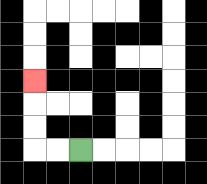{'start': '[3, 6]', 'end': '[1, 3]', 'path_directions': 'L,L,U,U,U', 'path_coordinates': '[[3, 6], [2, 6], [1, 6], [1, 5], [1, 4], [1, 3]]'}